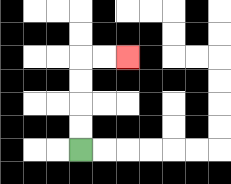{'start': '[3, 6]', 'end': '[5, 2]', 'path_directions': 'U,U,U,U,R,R', 'path_coordinates': '[[3, 6], [3, 5], [3, 4], [3, 3], [3, 2], [4, 2], [5, 2]]'}